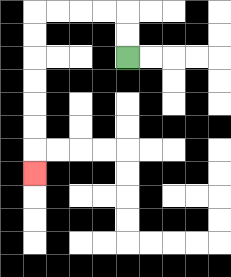{'start': '[5, 2]', 'end': '[1, 7]', 'path_directions': 'U,U,L,L,L,L,D,D,D,D,D,D,D', 'path_coordinates': '[[5, 2], [5, 1], [5, 0], [4, 0], [3, 0], [2, 0], [1, 0], [1, 1], [1, 2], [1, 3], [1, 4], [1, 5], [1, 6], [1, 7]]'}